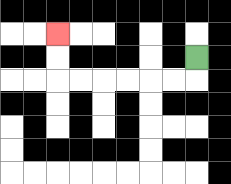{'start': '[8, 2]', 'end': '[2, 1]', 'path_directions': 'D,L,L,L,L,L,L,U,U', 'path_coordinates': '[[8, 2], [8, 3], [7, 3], [6, 3], [5, 3], [4, 3], [3, 3], [2, 3], [2, 2], [2, 1]]'}